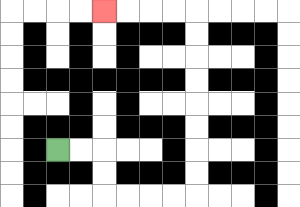{'start': '[2, 6]', 'end': '[4, 0]', 'path_directions': 'R,R,D,D,R,R,R,R,U,U,U,U,U,U,U,U,L,L,L,L', 'path_coordinates': '[[2, 6], [3, 6], [4, 6], [4, 7], [4, 8], [5, 8], [6, 8], [7, 8], [8, 8], [8, 7], [8, 6], [8, 5], [8, 4], [8, 3], [8, 2], [8, 1], [8, 0], [7, 0], [6, 0], [5, 0], [4, 0]]'}